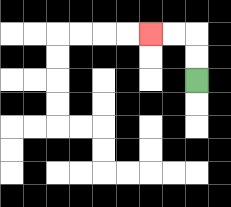{'start': '[8, 3]', 'end': '[6, 1]', 'path_directions': 'U,U,L,L', 'path_coordinates': '[[8, 3], [8, 2], [8, 1], [7, 1], [6, 1]]'}